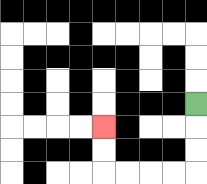{'start': '[8, 4]', 'end': '[4, 5]', 'path_directions': 'D,D,D,L,L,L,L,U,U', 'path_coordinates': '[[8, 4], [8, 5], [8, 6], [8, 7], [7, 7], [6, 7], [5, 7], [4, 7], [4, 6], [4, 5]]'}